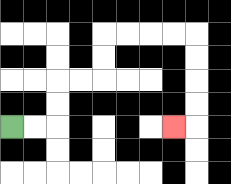{'start': '[0, 5]', 'end': '[7, 5]', 'path_directions': 'R,R,U,U,R,R,U,U,R,R,R,R,D,D,D,D,L', 'path_coordinates': '[[0, 5], [1, 5], [2, 5], [2, 4], [2, 3], [3, 3], [4, 3], [4, 2], [4, 1], [5, 1], [6, 1], [7, 1], [8, 1], [8, 2], [8, 3], [8, 4], [8, 5], [7, 5]]'}